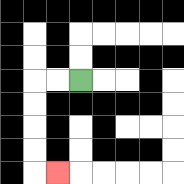{'start': '[3, 3]', 'end': '[2, 7]', 'path_directions': 'L,L,D,D,D,D,R', 'path_coordinates': '[[3, 3], [2, 3], [1, 3], [1, 4], [1, 5], [1, 6], [1, 7], [2, 7]]'}